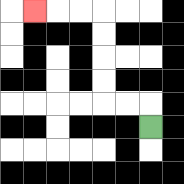{'start': '[6, 5]', 'end': '[1, 0]', 'path_directions': 'U,L,L,U,U,U,U,L,L,L', 'path_coordinates': '[[6, 5], [6, 4], [5, 4], [4, 4], [4, 3], [4, 2], [4, 1], [4, 0], [3, 0], [2, 0], [1, 0]]'}